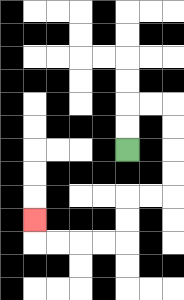{'start': '[5, 6]', 'end': '[1, 9]', 'path_directions': 'U,U,R,R,D,D,D,D,L,L,D,D,L,L,L,L,U', 'path_coordinates': '[[5, 6], [5, 5], [5, 4], [6, 4], [7, 4], [7, 5], [7, 6], [7, 7], [7, 8], [6, 8], [5, 8], [5, 9], [5, 10], [4, 10], [3, 10], [2, 10], [1, 10], [1, 9]]'}